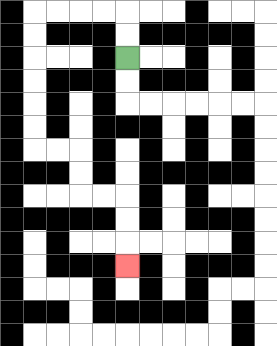{'start': '[5, 2]', 'end': '[5, 11]', 'path_directions': 'U,U,L,L,L,L,D,D,D,D,D,D,R,R,D,D,R,R,D,D,D', 'path_coordinates': '[[5, 2], [5, 1], [5, 0], [4, 0], [3, 0], [2, 0], [1, 0], [1, 1], [1, 2], [1, 3], [1, 4], [1, 5], [1, 6], [2, 6], [3, 6], [3, 7], [3, 8], [4, 8], [5, 8], [5, 9], [5, 10], [5, 11]]'}